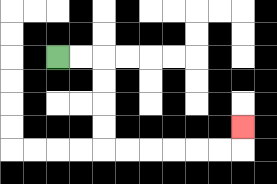{'start': '[2, 2]', 'end': '[10, 5]', 'path_directions': 'R,R,D,D,D,D,R,R,R,R,R,R,U', 'path_coordinates': '[[2, 2], [3, 2], [4, 2], [4, 3], [4, 4], [4, 5], [4, 6], [5, 6], [6, 6], [7, 6], [8, 6], [9, 6], [10, 6], [10, 5]]'}